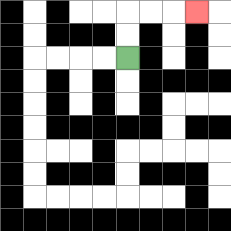{'start': '[5, 2]', 'end': '[8, 0]', 'path_directions': 'U,U,R,R,R', 'path_coordinates': '[[5, 2], [5, 1], [5, 0], [6, 0], [7, 0], [8, 0]]'}